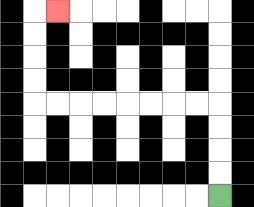{'start': '[9, 8]', 'end': '[2, 0]', 'path_directions': 'U,U,U,U,L,L,L,L,L,L,L,L,U,U,U,U,R', 'path_coordinates': '[[9, 8], [9, 7], [9, 6], [9, 5], [9, 4], [8, 4], [7, 4], [6, 4], [5, 4], [4, 4], [3, 4], [2, 4], [1, 4], [1, 3], [1, 2], [1, 1], [1, 0], [2, 0]]'}